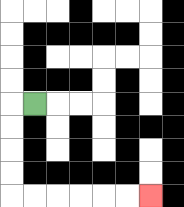{'start': '[1, 4]', 'end': '[6, 8]', 'path_directions': 'L,D,D,D,D,R,R,R,R,R,R', 'path_coordinates': '[[1, 4], [0, 4], [0, 5], [0, 6], [0, 7], [0, 8], [1, 8], [2, 8], [3, 8], [4, 8], [5, 8], [6, 8]]'}